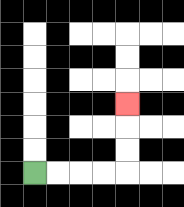{'start': '[1, 7]', 'end': '[5, 4]', 'path_directions': 'R,R,R,R,U,U,U', 'path_coordinates': '[[1, 7], [2, 7], [3, 7], [4, 7], [5, 7], [5, 6], [5, 5], [5, 4]]'}